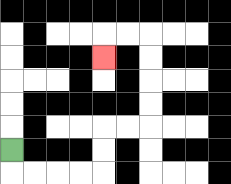{'start': '[0, 6]', 'end': '[4, 2]', 'path_directions': 'D,R,R,R,R,U,U,R,R,U,U,U,U,L,L,D', 'path_coordinates': '[[0, 6], [0, 7], [1, 7], [2, 7], [3, 7], [4, 7], [4, 6], [4, 5], [5, 5], [6, 5], [6, 4], [6, 3], [6, 2], [6, 1], [5, 1], [4, 1], [4, 2]]'}